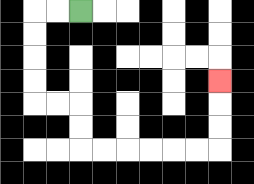{'start': '[3, 0]', 'end': '[9, 3]', 'path_directions': 'L,L,D,D,D,D,R,R,D,D,R,R,R,R,R,R,U,U,U', 'path_coordinates': '[[3, 0], [2, 0], [1, 0], [1, 1], [1, 2], [1, 3], [1, 4], [2, 4], [3, 4], [3, 5], [3, 6], [4, 6], [5, 6], [6, 6], [7, 6], [8, 6], [9, 6], [9, 5], [9, 4], [9, 3]]'}